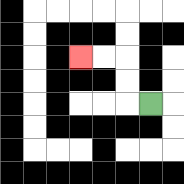{'start': '[6, 4]', 'end': '[3, 2]', 'path_directions': 'L,U,U,L,L', 'path_coordinates': '[[6, 4], [5, 4], [5, 3], [5, 2], [4, 2], [3, 2]]'}